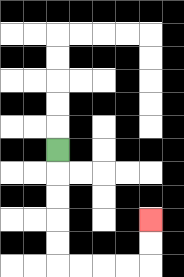{'start': '[2, 6]', 'end': '[6, 9]', 'path_directions': 'D,D,D,D,D,R,R,R,R,U,U', 'path_coordinates': '[[2, 6], [2, 7], [2, 8], [2, 9], [2, 10], [2, 11], [3, 11], [4, 11], [5, 11], [6, 11], [6, 10], [6, 9]]'}